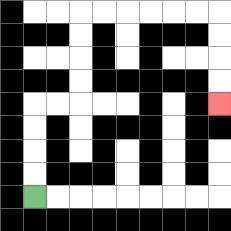{'start': '[1, 8]', 'end': '[9, 4]', 'path_directions': 'U,U,U,U,R,R,U,U,U,U,R,R,R,R,R,R,D,D,D,D', 'path_coordinates': '[[1, 8], [1, 7], [1, 6], [1, 5], [1, 4], [2, 4], [3, 4], [3, 3], [3, 2], [3, 1], [3, 0], [4, 0], [5, 0], [6, 0], [7, 0], [8, 0], [9, 0], [9, 1], [9, 2], [9, 3], [9, 4]]'}